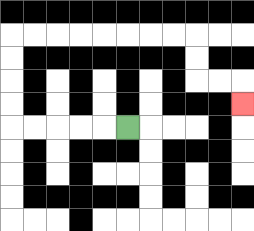{'start': '[5, 5]', 'end': '[10, 4]', 'path_directions': 'L,L,L,L,L,U,U,U,U,R,R,R,R,R,R,R,R,D,D,R,R,D', 'path_coordinates': '[[5, 5], [4, 5], [3, 5], [2, 5], [1, 5], [0, 5], [0, 4], [0, 3], [0, 2], [0, 1], [1, 1], [2, 1], [3, 1], [4, 1], [5, 1], [6, 1], [7, 1], [8, 1], [8, 2], [8, 3], [9, 3], [10, 3], [10, 4]]'}